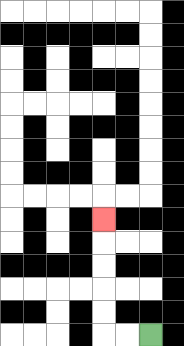{'start': '[6, 14]', 'end': '[4, 9]', 'path_directions': 'L,L,U,U,U,U,U', 'path_coordinates': '[[6, 14], [5, 14], [4, 14], [4, 13], [4, 12], [4, 11], [4, 10], [4, 9]]'}